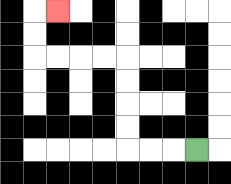{'start': '[8, 6]', 'end': '[2, 0]', 'path_directions': 'L,L,L,U,U,U,U,L,L,L,L,U,U,R', 'path_coordinates': '[[8, 6], [7, 6], [6, 6], [5, 6], [5, 5], [5, 4], [5, 3], [5, 2], [4, 2], [3, 2], [2, 2], [1, 2], [1, 1], [1, 0], [2, 0]]'}